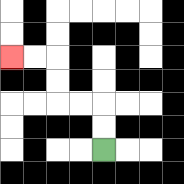{'start': '[4, 6]', 'end': '[0, 2]', 'path_directions': 'U,U,L,L,U,U,L,L', 'path_coordinates': '[[4, 6], [4, 5], [4, 4], [3, 4], [2, 4], [2, 3], [2, 2], [1, 2], [0, 2]]'}